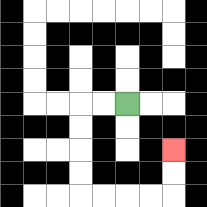{'start': '[5, 4]', 'end': '[7, 6]', 'path_directions': 'L,L,D,D,D,D,R,R,R,R,U,U', 'path_coordinates': '[[5, 4], [4, 4], [3, 4], [3, 5], [3, 6], [3, 7], [3, 8], [4, 8], [5, 8], [6, 8], [7, 8], [7, 7], [7, 6]]'}